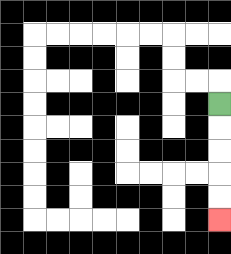{'start': '[9, 4]', 'end': '[9, 9]', 'path_directions': 'D,D,D,D,D', 'path_coordinates': '[[9, 4], [9, 5], [9, 6], [9, 7], [9, 8], [9, 9]]'}